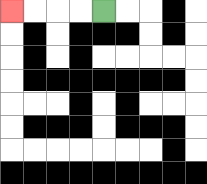{'start': '[4, 0]', 'end': '[0, 0]', 'path_directions': 'L,L,L,L', 'path_coordinates': '[[4, 0], [3, 0], [2, 0], [1, 0], [0, 0]]'}